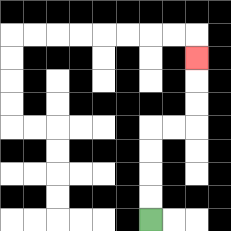{'start': '[6, 9]', 'end': '[8, 2]', 'path_directions': 'U,U,U,U,R,R,U,U,U', 'path_coordinates': '[[6, 9], [6, 8], [6, 7], [6, 6], [6, 5], [7, 5], [8, 5], [8, 4], [8, 3], [8, 2]]'}